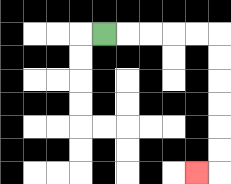{'start': '[4, 1]', 'end': '[8, 7]', 'path_directions': 'R,R,R,R,R,D,D,D,D,D,D,L', 'path_coordinates': '[[4, 1], [5, 1], [6, 1], [7, 1], [8, 1], [9, 1], [9, 2], [9, 3], [9, 4], [9, 5], [9, 6], [9, 7], [8, 7]]'}